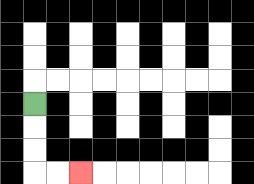{'start': '[1, 4]', 'end': '[3, 7]', 'path_directions': 'D,D,D,R,R', 'path_coordinates': '[[1, 4], [1, 5], [1, 6], [1, 7], [2, 7], [3, 7]]'}